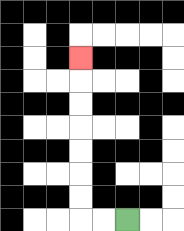{'start': '[5, 9]', 'end': '[3, 2]', 'path_directions': 'L,L,U,U,U,U,U,U,U', 'path_coordinates': '[[5, 9], [4, 9], [3, 9], [3, 8], [3, 7], [3, 6], [3, 5], [3, 4], [3, 3], [3, 2]]'}